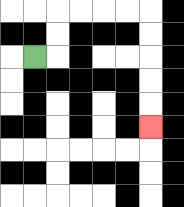{'start': '[1, 2]', 'end': '[6, 5]', 'path_directions': 'R,U,U,R,R,R,R,D,D,D,D,D', 'path_coordinates': '[[1, 2], [2, 2], [2, 1], [2, 0], [3, 0], [4, 0], [5, 0], [6, 0], [6, 1], [6, 2], [6, 3], [6, 4], [6, 5]]'}